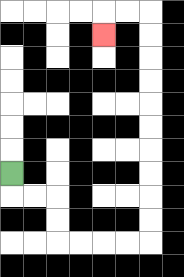{'start': '[0, 7]', 'end': '[4, 1]', 'path_directions': 'D,R,R,D,D,R,R,R,R,U,U,U,U,U,U,U,U,U,U,L,L,D', 'path_coordinates': '[[0, 7], [0, 8], [1, 8], [2, 8], [2, 9], [2, 10], [3, 10], [4, 10], [5, 10], [6, 10], [6, 9], [6, 8], [6, 7], [6, 6], [6, 5], [6, 4], [6, 3], [6, 2], [6, 1], [6, 0], [5, 0], [4, 0], [4, 1]]'}